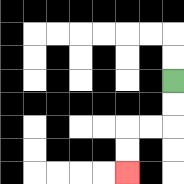{'start': '[7, 3]', 'end': '[5, 7]', 'path_directions': 'D,D,L,L,D,D', 'path_coordinates': '[[7, 3], [7, 4], [7, 5], [6, 5], [5, 5], [5, 6], [5, 7]]'}